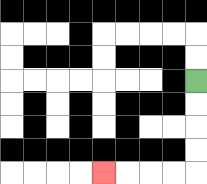{'start': '[8, 3]', 'end': '[4, 7]', 'path_directions': 'D,D,D,D,L,L,L,L', 'path_coordinates': '[[8, 3], [8, 4], [8, 5], [8, 6], [8, 7], [7, 7], [6, 7], [5, 7], [4, 7]]'}